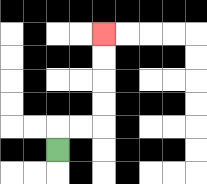{'start': '[2, 6]', 'end': '[4, 1]', 'path_directions': 'U,R,R,U,U,U,U', 'path_coordinates': '[[2, 6], [2, 5], [3, 5], [4, 5], [4, 4], [4, 3], [4, 2], [4, 1]]'}